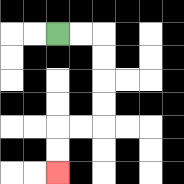{'start': '[2, 1]', 'end': '[2, 7]', 'path_directions': 'R,R,D,D,D,D,L,L,D,D', 'path_coordinates': '[[2, 1], [3, 1], [4, 1], [4, 2], [4, 3], [4, 4], [4, 5], [3, 5], [2, 5], [2, 6], [2, 7]]'}